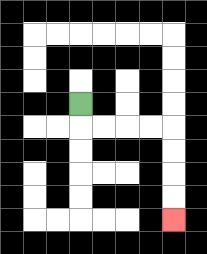{'start': '[3, 4]', 'end': '[7, 9]', 'path_directions': 'D,R,R,R,R,D,D,D,D', 'path_coordinates': '[[3, 4], [3, 5], [4, 5], [5, 5], [6, 5], [7, 5], [7, 6], [7, 7], [7, 8], [7, 9]]'}